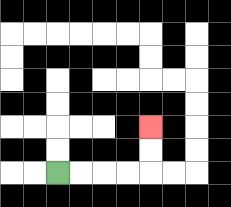{'start': '[2, 7]', 'end': '[6, 5]', 'path_directions': 'R,R,R,R,U,U', 'path_coordinates': '[[2, 7], [3, 7], [4, 7], [5, 7], [6, 7], [6, 6], [6, 5]]'}